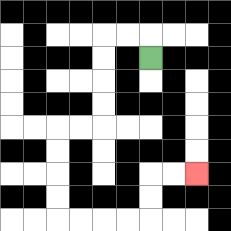{'start': '[6, 2]', 'end': '[8, 7]', 'path_directions': 'U,L,L,D,D,D,D,L,L,D,D,D,D,R,R,R,R,U,U,R,R', 'path_coordinates': '[[6, 2], [6, 1], [5, 1], [4, 1], [4, 2], [4, 3], [4, 4], [4, 5], [3, 5], [2, 5], [2, 6], [2, 7], [2, 8], [2, 9], [3, 9], [4, 9], [5, 9], [6, 9], [6, 8], [6, 7], [7, 7], [8, 7]]'}